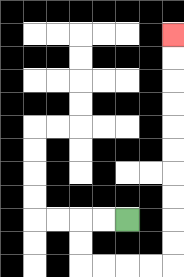{'start': '[5, 9]', 'end': '[7, 1]', 'path_directions': 'L,L,D,D,R,R,R,R,U,U,U,U,U,U,U,U,U,U', 'path_coordinates': '[[5, 9], [4, 9], [3, 9], [3, 10], [3, 11], [4, 11], [5, 11], [6, 11], [7, 11], [7, 10], [7, 9], [7, 8], [7, 7], [7, 6], [7, 5], [7, 4], [7, 3], [7, 2], [7, 1]]'}